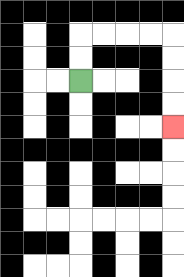{'start': '[3, 3]', 'end': '[7, 5]', 'path_directions': 'U,U,R,R,R,R,D,D,D,D', 'path_coordinates': '[[3, 3], [3, 2], [3, 1], [4, 1], [5, 1], [6, 1], [7, 1], [7, 2], [7, 3], [7, 4], [7, 5]]'}